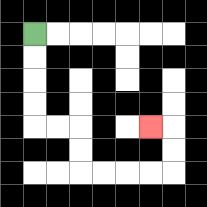{'start': '[1, 1]', 'end': '[6, 5]', 'path_directions': 'D,D,D,D,R,R,D,D,R,R,R,R,U,U,L', 'path_coordinates': '[[1, 1], [1, 2], [1, 3], [1, 4], [1, 5], [2, 5], [3, 5], [3, 6], [3, 7], [4, 7], [5, 7], [6, 7], [7, 7], [7, 6], [7, 5], [6, 5]]'}